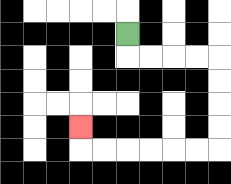{'start': '[5, 1]', 'end': '[3, 5]', 'path_directions': 'D,R,R,R,R,D,D,D,D,L,L,L,L,L,L,U', 'path_coordinates': '[[5, 1], [5, 2], [6, 2], [7, 2], [8, 2], [9, 2], [9, 3], [9, 4], [9, 5], [9, 6], [8, 6], [7, 6], [6, 6], [5, 6], [4, 6], [3, 6], [3, 5]]'}